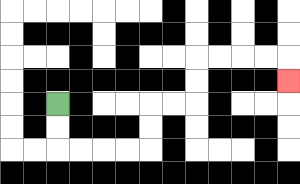{'start': '[2, 4]', 'end': '[12, 3]', 'path_directions': 'D,D,R,R,R,R,U,U,R,R,U,U,R,R,R,R,D', 'path_coordinates': '[[2, 4], [2, 5], [2, 6], [3, 6], [4, 6], [5, 6], [6, 6], [6, 5], [6, 4], [7, 4], [8, 4], [8, 3], [8, 2], [9, 2], [10, 2], [11, 2], [12, 2], [12, 3]]'}